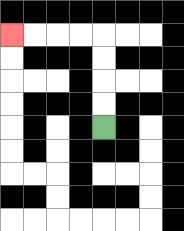{'start': '[4, 5]', 'end': '[0, 1]', 'path_directions': 'U,U,U,U,L,L,L,L', 'path_coordinates': '[[4, 5], [4, 4], [4, 3], [4, 2], [4, 1], [3, 1], [2, 1], [1, 1], [0, 1]]'}